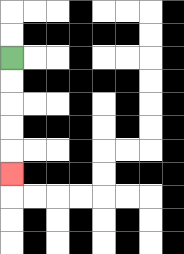{'start': '[0, 2]', 'end': '[0, 7]', 'path_directions': 'D,D,D,D,D', 'path_coordinates': '[[0, 2], [0, 3], [0, 4], [0, 5], [0, 6], [0, 7]]'}